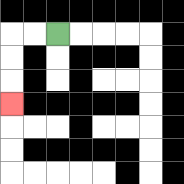{'start': '[2, 1]', 'end': '[0, 4]', 'path_directions': 'L,L,D,D,D', 'path_coordinates': '[[2, 1], [1, 1], [0, 1], [0, 2], [0, 3], [0, 4]]'}